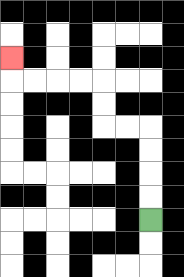{'start': '[6, 9]', 'end': '[0, 2]', 'path_directions': 'U,U,U,U,L,L,U,U,L,L,L,L,U', 'path_coordinates': '[[6, 9], [6, 8], [6, 7], [6, 6], [6, 5], [5, 5], [4, 5], [4, 4], [4, 3], [3, 3], [2, 3], [1, 3], [0, 3], [0, 2]]'}